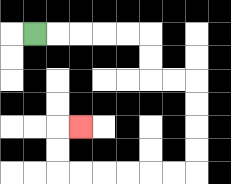{'start': '[1, 1]', 'end': '[3, 5]', 'path_directions': 'R,R,R,R,R,D,D,R,R,D,D,D,D,L,L,L,L,L,L,U,U,R', 'path_coordinates': '[[1, 1], [2, 1], [3, 1], [4, 1], [5, 1], [6, 1], [6, 2], [6, 3], [7, 3], [8, 3], [8, 4], [8, 5], [8, 6], [8, 7], [7, 7], [6, 7], [5, 7], [4, 7], [3, 7], [2, 7], [2, 6], [2, 5], [3, 5]]'}